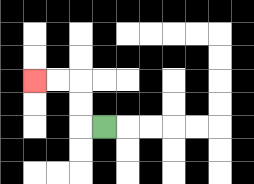{'start': '[4, 5]', 'end': '[1, 3]', 'path_directions': 'L,U,U,L,L', 'path_coordinates': '[[4, 5], [3, 5], [3, 4], [3, 3], [2, 3], [1, 3]]'}